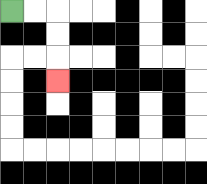{'start': '[0, 0]', 'end': '[2, 3]', 'path_directions': 'R,R,D,D,D', 'path_coordinates': '[[0, 0], [1, 0], [2, 0], [2, 1], [2, 2], [2, 3]]'}